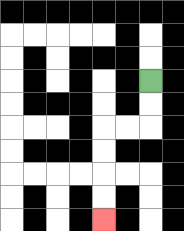{'start': '[6, 3]', 'end': '[4, 9]', 'path_directions': 'D,D,L,L,D,D,D,D', 'path_coordinates': '[[6, 3], [6, 4], [6, 5], [5, 5], [4, 5], [4, 6], [4, 7], [4, 8], [4, 9]]'}